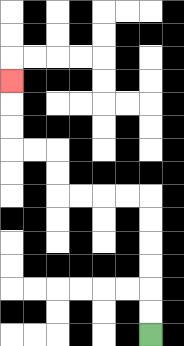{'start': '[6, 14]', 'end': '[0, 3]', 'path_directions': 'U,U,U,U,U,U,L,L,L,L,U,U,L,L,U,U,U', 'path_coordinates': '[[6, 14], [6, 13], [6, 12], [6, 11], [6, 10], [6, 9], [6, 8], [5, 8], [4, 8], [3, 8], [2, 8], [2, 7], [2, 6], [1, 6], [0, 6], [0, 5], [0, 4], [0, 3]]'}